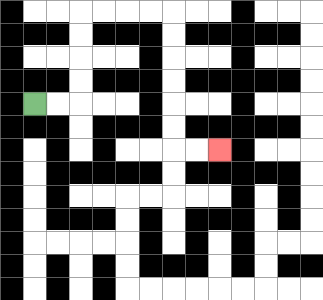{'start': '[1, 4]', 'end': '[9, 6]', 'path_directions': 'R,R,U,U,U,U,R,R,R,R,D,D,D,D,D,D,R,R', 'path_coordinates': '[[1, 4], [2, 4], [3, 4], [3, 3], [3, 2], [3, 1], [3, 0], [4, 0], [5, 0], [6, 0], [7, 0], [7, 1], [7, 2], [7, 3], [7, 4], [7, 5], [7, 6], [8, 6], [9, 6]]'}